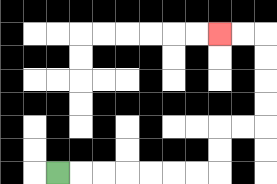{'start': '[2, 7]', 'end': '[9, 1]', 'path_directions': 'R,R,R,R,R,R,R,U,U,R,R,U,U,U,U,L,L', 'path_coordinates': '[[2, 7], [3, 7], [4, 7], [5, 7], [6, 7], [7, 7], [8, 7], [9, 7], [9, 6], [9, 5], [10, 5], [11, 5], [11, 4], [11, 3], [11, 2], [11, 1], [10, 1], [9, 1]]'}